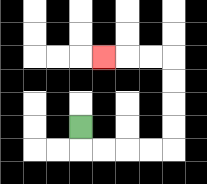{'start': '[3, 5]', 'end': '[4, 2]', 'path_directions': 'D,R,R,R,R,U,U,U,U,L,L,L', 'path_coordinates': '[[3, 5], [3, 6], [4, 6], [5, 6], [6, 6], [7, 6], [7, 5], [7, 4], [7, 3], [7, 2], [6, 2], [5, 2], [4, 2]]'}